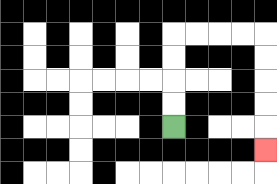{'start': '[7, 5]', 'end': '[11, 6]', 'path_directions': 'U,U,U,U,R,R,R,R,D,D,D,D,D', 'path_coordinates': '[[7, 5], [7, 4], [7, 3], [7, 2], [7, 1], [8, 1], [9, 1], [10, 1], [11, 1], [11, 2], [11, 3], [11, 4], [11, 5], [11, 6]]'}